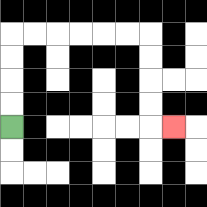{'start': '[0, 5]', 'end': '[7, 5]', 'path_directions': 'U,U,U,U,R,R,R,R,R,R,D,D,D,D,R', 'path_coordinates': '[[0, 5], [0, 4], [0, 3], [0, 2], [0, 1], [1, 1], [2, 1], [3, 1], [4, 1], [5, 1], [6, 1], [6, 2], [6, 3], [6, 4], [6, 5], [7, 5]]'}